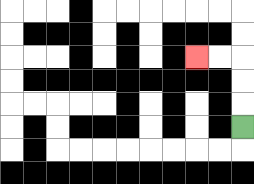{'start': '[10, 5]', 'end': '[8, 2]', 'path_directions': 'U,U,U,L,L', 'path_coordinates': '[[10, 5], [10, 4], [10, 3], [10, 2], [9, 2], [8, 2]]'}